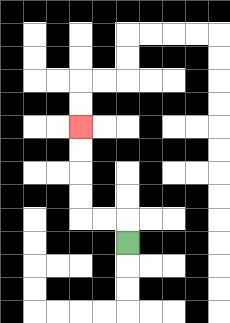{'start': '[5, 10]', 'end': '[3, 5]', 'path_directions': 'U,L,L,U,U,U,U', 'path_coordinates': '[[5, 10], [5, 9], [4, 9], [3, 9], [3, 8], [3, 7], [3, 6], [3, 5]]'}